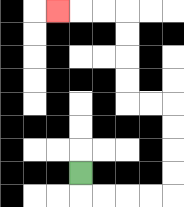{'start': '[3, 7]', 'end': '[2, 0]', 'path_directions': 'D,R,R,R,R,U,U,U,U,L,L,U,U,U,U,L,L,L', 'path_coordinates': '[[3, 7], [3, 8], [4, 8], [5, 8], [6, 8], [7, 8], [7, 7], [7, 6], [7, 5], [7, 4], [6, 4], [5, 4], [5, 3], [5, 2], [5, 1], [5, 0], [4, 0], [3, 0], [2, 0]]'}